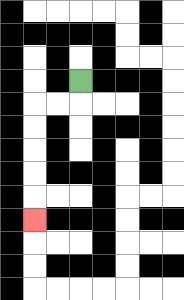{'start': '[3, 3]', 'end': '[1, 9]', 'path_directions': 'D,L,L,D,D,D,D,D', 'path_coordinates': '[[3, 3], [3, 4], [2, 4], [1, 4], [1, 5], [1, 6], [1, 7], [1, 8], [1, 9]]'}